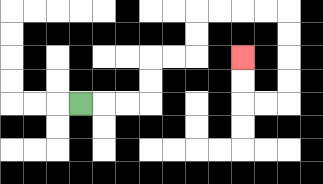{'start': '[3, 4]', 'end': '[10, 2]', 'path_directions': 'R,R,R,U,U,R,R,U,U,R,R,R,R,D,D,D,D,L,L,U,U', 'path_coordinates': '[[3, 4], [4, 4], [5, 4], [6, 4], [6, 3], [6, 2], [7, 2], [8, 2], [8, 1], [8, 0], [9, 0], [10, 0], [11, 0], [12, 0], [12, 1], [12, 2], [12, 3], [12, 4], [11, 4], [10, 4], [10, 3], [10, 2]]'}